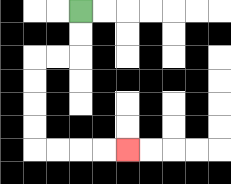{'start': '[3, 0]', 'end': '[5, 6]', 'path_directions': 'D,D,L,L,D,D,D,D,R,R,R,R', 'path_coordinates': '[[3, 0], [3, 1], [3, 2], [2, 2], [1, 2], [1, 3], [1, 4], [1, 5], [1, 6], [2, 6], [3, 6], [4, 6], [5, 6]]'}